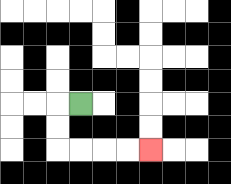{'start': '[3, 4]', 'end': '[6, 6]', 'path_directions': 'L,D,D,R,R,R,R', 'path_coordinates': '[[3, 4], [2, 4], [2, 5], [2, 6], [3, 6], [4, 6], [5, 6], [6, 6]]'}